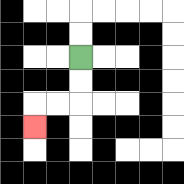{'start': '[3, 2]', 'end': '[1, 5]', 'path_directions': 'D,D,L,L,D', 'path_coordinates': '[[3, 2], [3, 3], [3, 4], [2, 4], [1, 4], [1, 5]]'}